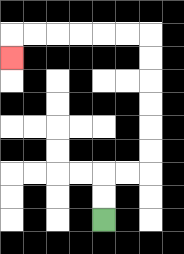{'start': '[4, 9]', 'end': '[0, 2]', 'path_directions': 'U,U,R,R,U,U,U,U,U,U,L,L,L,L,L,L,D', 'path_coordinates': '[[4, 9], [4, 8], [4, 7], [5, 7], [6, 7], [6, 6], [6, 5], [6, 4], [6, 3], [6, 2], [6, 1], [5, 1], [4, 1], [3, 1], [2, 1], [1, 1], [0, 1], [0, 2]]'}